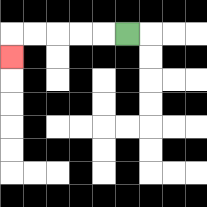{'start': '[5, 1]', 'end': '[0, 2]', 'path_directions': 'L,L,L,L,L,D', 'path_coordinates': '[[5, 1], [4, 1], [3, 1], [2, 1], [1, 1], [0, 1], [0, 2]]'}